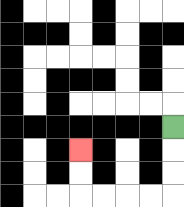{'start': '[7, 5]', 'end': '[3, 6]', 'path_directions': 'D,D,D,L,L,L,L,U,U', 'path_coordinates': '[[7, 5], [7, 6], [7, 7], [7, 8], [6, 8], [5, 8], [4, 8], [3, 8], [3, 7], [3, 6]]'}